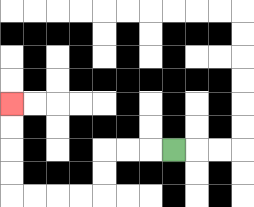{'start': '[7, 6]', 'end': '[0, 4]', 'path_directions': 'L,L,L,D,D,L,L,L,L,U,U,U,U', 'path_coordinates': '[[7, 6], [6, 6], [5, 6], [4, 6], [4, 7], [4, 8], [3, 8], [2, 8], [1, 8], [0, 8], [0, 7], [0, 6], [0, 5], [0, 4]]'}